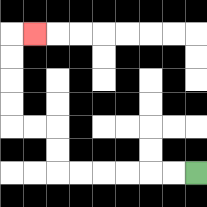{'start': '[8, 7]', 'end': '[1, 1]', 'path_directions': 'L,L,L,L,L,L,U,U,L,L,U,U,U,U,R', 'path_coordinates': '[[8, 7], [7, 7], [6, 7], [5, 7], [4, 7], [3, 7], [2, 7], [2, 6], [2, 5], [1, 5], [0, 5], [0, 4], [0, 3], [0, 2], [0, 1], [1, 1]]'}